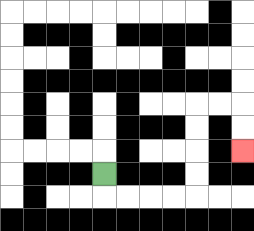{'start': '[4, 7]', 'end': '[10, 6]', 'path_directions': 'D,R,R,R,R,U,U,U,U,R,R,D,D', 'path_coordinates': '[[4, 7], [4, 8], [5, 8], [6, 8], [7, 8], [8, 8], [8, 7], [8, 6], [8, 5], [8, 4], [9, 4], [10, 4], [10, 5], [10, 6]]'}